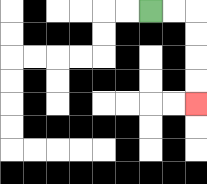{'start': '[6, 0]', 'end': '[8, 4]', 'path_directions': 'R,R,D,D,D,D', 'path_coordinates': '[[6, 0], [7, 0], [8, 0], [8, 1], [8, 2], [8, 3], [8, 4]]'}